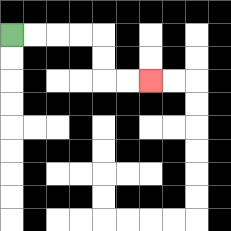{'start': '[0, 1]', 'end': '[6, 3]', 'path_directions': 'R,R,R,R,D,D,R,R', 'path_coordinates': '[[0, 1], [1, 1], [2, 1], [3, 1], [4, 1], [4, 2], [4, 3], [5, 3], [6, 3]]'}